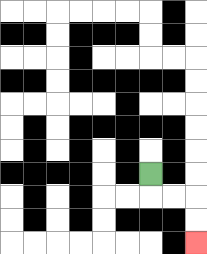{'start': '[6, 7]', 'end': '[8, 10]', 'path_directions': 'D,R,R,D,D', 'path_coordinates': '[[6, 7], [6, 8], [7, 8], [8, 8], [8, 9], [8, 10]]'}